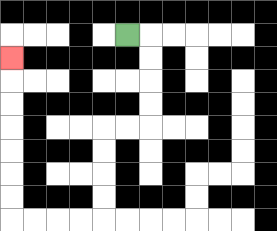{'start': '[5, 1]', 'end': '[0, 2]', 'path_directions': 'R,D,D,D,D,L,L,D,D,D,D,L,L,L,L,U,U,U,U,U,U,U', 'path_coordinates': '[[5, 1], [6, 1], [6, 2], [6, 3], [6, 4], [6, 5], [5, 5], [4, 5], [4, 6], [4, 7], [4, 8], [4, 9], [3, 9], [2, 9], [1, 9], [0, 9], [0, 8], [0, 7], [0, 6], [0, 5], [0, 4], [0, 3], [0, 2]]'}